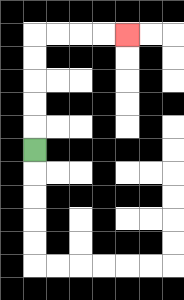{'start': '[1, 6]', 'end': '[5, 1]', 'path_directions': 'U,U,U,U,U,R,R,R,R', 'path_coordinates': '[[1, 6], [1, 5], [1, 4], [1, 3], [1, 2], [1, 1], [2, 1], [3, 1], [4, 1], [5, 1]]'}